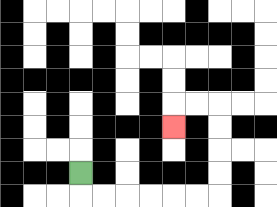{'start': '[3, 7]', 'end': '[7, 5]', 'path_directions': 'D,R,R,R,R,R,R,U,U,U,U,L,L,D', 'path_coordinates': '[[3, 7], [3, 8], [4, 8], [5, 8], [6, 8], [7, 8], [8, 8], [9, 8], [9, 7], [9, 6], [9, 5], [9, 4], [8, 4], [7, 4], [7, 5]]'}